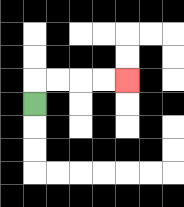{'start': '[1, 4]', 'end': '[5, 3]', 'path_directions': 'U,R,R,R,R', 'path_coordinates': '[[1, 4], [1, 3], [2, 3], [3, 3], [4, 3], [5, 3]]'}